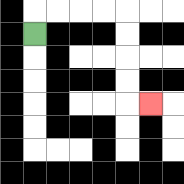{'start': '[1, 1]', 'end': '[6, 4]', 'path_directions': 'U,R,R,R,R,D,D,D,D,R', 'path_coordinates': '[[1, 1], [1, 0], [2, 0], [3, 0], [4, 0], [5, 0], [5, 1], [5, 2], [5, 3], [5, 4], [6, 4]]'}